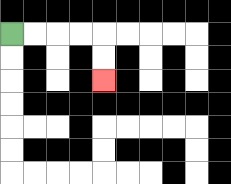{'start': '[0, 1]', 'end': '[4, 3]', 'path_directions': 'R,R,R,R,D,D', 'path_coordinates': '[[0, 1], [1, 1], [2, 1], [3, 1], [4, 1], [4, 2], [4, 3]]'}